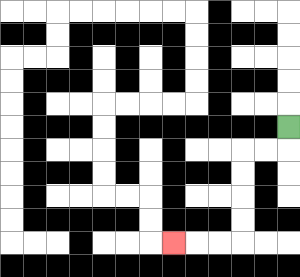{'start': '[12, 5]', 'end': '[7, 10]', 'path_directions': 'D,L,L,D,D,D,D,L,L,L', 'path_coordinates': '[[12, 5], [12, 6], [11, 6], [10, 6], [10, 7], [10, 8], [10, 9], [10, 10], [9, 10], [8, 10], [7, 10]]'}